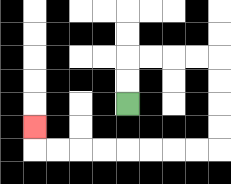{'start': '[5, 4]', 'end': '[1, 5]', 'path_directions': 'U,U,R,R,R,R,D,D,D,D,L,L,L,L,L,L,L,L,U', 'path_coordinates': '[[5, 4], [5, 3], [5, 2], [6, 2], [7, 2], [8, 2], [9, 2], [9, 3], [9, 4], [9, 5], [9, 6], [8, 6], [7, 6], [6, 6], [5, 6], [4, 6], [3, 6], [2, 6], [1, 6], [1, 5]]'}